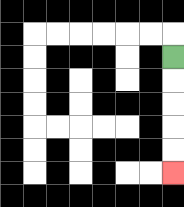{'start': '[7, 2]', 'end': '[7, 7]', 'path_directions': 'D,D,D,D,D', 'path_coordinates': '[[7, 2], [7, 3], [7, 4], [7, 5], [7, 6], [7, 7]]'}